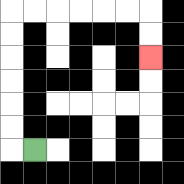{'start': '[1, 6]', 'end': '[6, 2]', 'path_directions': 'L,U,U,U,U,U,U,R,R,R,R,R,R,D,D', 'path_coordinates': '[[1, 6], [0, 6], [0, 5], [0, 4], [0, 3], [0, 2], [0, 1], [0, 0], [1, 0], [2, 0], [3, 0], [4, 0], [5, 0], [6, 0], [6, 1], [6, 2]]'}